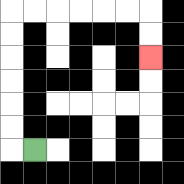{'start': '[1, 6]', 'end': '[6, 2]', 'path_directions': 'L,U,U,U,U,U,U,R,R,R,R,R,R,D,D', 'path_coordinates': '[[1, 6], [0, 6], [0, 5], [0, 4], [0, 3], [0, 2], [0, 1], [0, 0], [1, 0], [2, 0], [3, 0], [4, 0], [5, 0], [6, 0], [6, 1], [6, 2]]'}